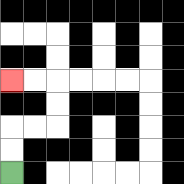{'start': '[0, 7]', 'end': '[0, 3]', 'path_directions': 'U,U,R,R,U,U,L,L', 'path_coordinates': '[[0, 7], [0, 6], [0, 5], [1, 5], [2, 5], [2, 4], [2, 3], [1, 3], [0, 3]]'}